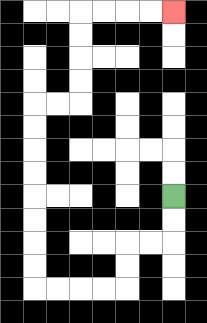{'start': '[7, 8]', 'end': '[7, 0]', 'path_directions': 'D,D,L,L,D,D,L,L,L,L,U,U,U,U,U,U,U,U,R,R,U,U,U,U,R,R,R,R', 'path_coordinates': '[[7, 8], [7, 9], [7, 10], [6, 10], [5, 10], [5, 11], [5, 12], [4, 12], [3, 12], [2, 12], [1, 12], [1, 11], [1, 10], [1, 9], [1, 8], [1, 7], [1, 6], [1, 5], [1, 4], [2, 4], [3, 4], [3, 3], [3, 2], [3, 1], [3, 0], [4, 0], [5, 0], [6, 0], [7, 0]]'}